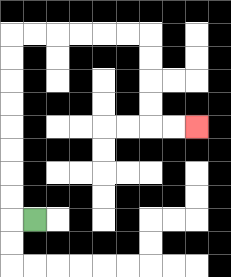{'start': '[1, 9]', 'end': '[8, 5]', 'path_directions': 'L,U,U,U,U,U,U,U,U,R,R,R,R,R,R,D,D,D,D,R,R', 'path_coordinates': '[[1, 9], [0, 9], [0, 8], [0, 7], [0, 6], [0, 5], [0, 4], [0, 3], [0, 2], [0, 1], [1, 1], [2, 1], [3, 1], [4, 1], [5, 1], [6, 1], [6, 2], [6, 3], [6, 4], [6, 5], [7, 5], [8, 5]]'}